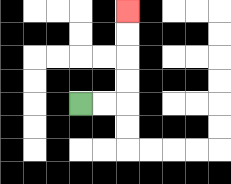{'start': '[3, 4]', 'end': '[5, 0]', 'path_directions': 'R,R,U,U,U,U', 'path_coordinates': '[[3, 4], [4, 4], [5, 4], [5, 3], [5, 2], [5, 1], [5, 0]]'}